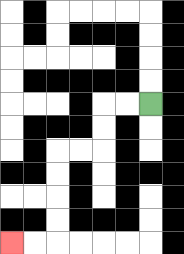{'start': '[6, 4]', 'end': '[0, 10]', 'path_directions': 'L,L,D,D,L,L,D,D,D,D,L,L', 'path_coordinates': '[[6, 4], [5, 4], [4, 4], [4, 5], [4, 6], [3, 6], [2, 6], [2, 7], [2, 8], [2, 9], [2, 10], [1, 10], [0, 10]]'}